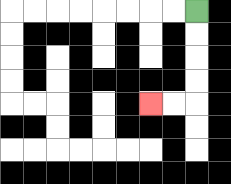{'start': '[8, 0]', 'end': '[6, 4]', 'path_directions': 'D,D,D,D,L,L', 'path_coordinates': '[[8, 0], [8, 1], [8, 2], [8, 3], [8, 4], [7, 4], [6, 4]]'}